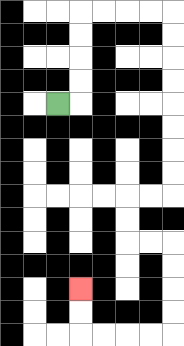{'start': '[2, 4]', 'end': '[3, 12]', 'path_directions': 'R,U,U,U,U,R,R,R,R,D,D,D,D,D,D,D,D,L,L,D,D,R,R,D,D,D,D,L,L,L,L,U,U', 'path_coordinates': '[[2, 4], [3, 4], [3, 3], [3, 2], [3, 1], [3, 0], [4, 0], [5, 0], [6, 0], [7, 0], [7, 1], [7, 2], [7, 3], [7, 4], [7, 5], [7, 6], [7, 7], [7, 8], [6, 8], [5, 8], [5, 9], [5, 10], [6, 10], [7, 10], [7, 11], [7, 12], [7, 13], [7, 14], [6, 14], [5, 14], [4, 14], [3, 14], [3, 13], [3, 12]]'}